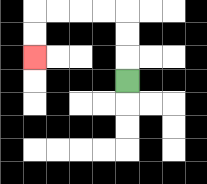{'start': '[5, 3]', 'end': '[1, 2]', 'path_directions': 'U,U,U,L,L,L,L,D,D', 'path_coordinates': '[[5, 3], [5, 2], [5, 1], [5, 0], [4, 0], [3, 0], [2, 0], [1, 0], [1, 1], [1, 2]]'}